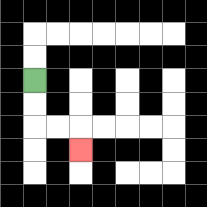{'start': '[1, 3]', 'end': '[3, 6]', 'path_directions': 'D,D,R,R,D', 'path_coordinates': '[[1, 3], [1, 4], [1, 5], [2, 5], [3, 5], [3, 6]]'}